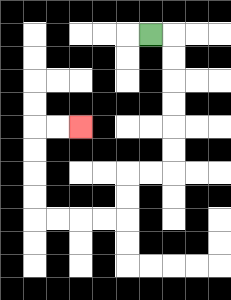{'start': '[6, 1]', 'end': '[3, 5]', 'path_directions': 'R,D,D,D,D,D,D,L,L,D,D,L,L,L,L,U,U,U,U,R,R', 'path_coordinates': '[[6, 1], [7, 1], [7, 2], [7, 3], [7, 4], [7, 5], [7, 6], [7, 7], [6, 7], [5, 7], [5, 8], [5, 9], [4, 9], [3, 9], [2, 9], [1, 9], [1, 8], [1, 7], [1, 6], [1, 5], [2, 5], [3, 5]]'}